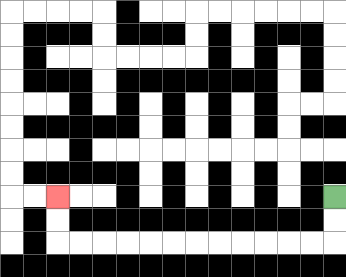{'start': '[14, 8]', 'end': '[2, 8]', 'path_directions': 'D,D,L,L,L,L,L,L,L,L,L,L,L,L,U,U', 'path_coordinates': '[[14, 8], [14, 9], [14, 10], [13, 10], [12, 10], [11, 10], [10, 10], [9, 10], [8, 10], [7, 10], [6, 10], [5, 10], [4, 10], [3, 10], [2, 10], [2, 9], [2, 8]]'}